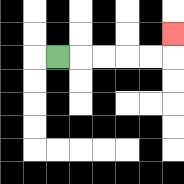{'start': '[2, 2]', 'end': '[7, 1]', 'path_directions': 'R,R,R,R,R,U', 'path_coordinates': '[[2, 2], [3, 2], [4, 2], [5, 2], [6, 2], [7, 2], [7, 1]]'}